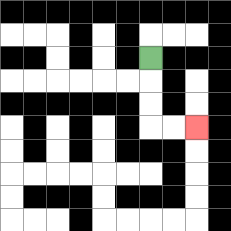{'start': '[6, 2]', 'end': '[8, 5]', 'path_directions': 'D,D,D,R,R', 'path_coordinates': '[[6, 2], [6, 3], [6, 4], [6, 5], [7, 5], [8, 5]]'}